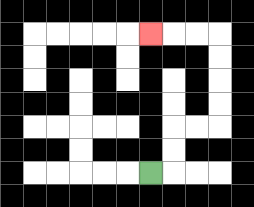{'start': '[6, 7]', 'end': '[6, 1]', 'path_directions': 'R,U,U,R,R,U,U,U,U,L,L,L', 'path_coordinates': '[[6, 7], [7, 7], [7, 6], [7, 5], [8, 5], [9, 5], [9, 4], [9, 3], [9, 2], [9, 1], [8, 1], [7, 1], [6, 1]]'}